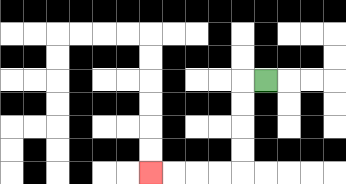{'start': '[11, 3]', 'end': '[6, 7]', 'path_directions': 'L,D,D,D,D,L,L,L,L', 'path_coordinates': '[[11, 3], [10, 3], [10, 4], [10, 5], [10, 6], [10, 7], [9, 7], [8, 7], [7, 7], [6, 7]]'}